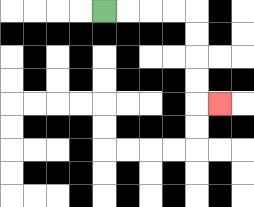{'start': '[4, 0]', 'end': '[9, 4]', 'path_directions': 'R,R,R,R,D,D,D,D,R', 'path_coordinates': '[[4, 0], [5, 0], [6, 0], [7, 0], [8, 0], [8, 1], [8, 2], [8, 3], [8, 4], [9, 4]]'}